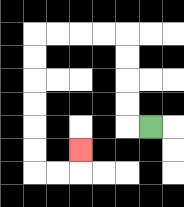{'start': '[6, 5]', 'end': '[3, 6]', 'path_directions': 'L,U,U,U,U,L,L,L,L,D,D,D,D,D,D,R,R,U', 'path_coordinates': '[[6, 5], [5, 5], [5, 4], [5, 3], [5, 2], [5, 1], [4, 1], [3, 1], [2, 1], [1, 1], [1, 2], [1, 3], [1, 4], [1, 5], [1, 6], [1, 7], [2, 7], [3, 7], [3, 6]]'}